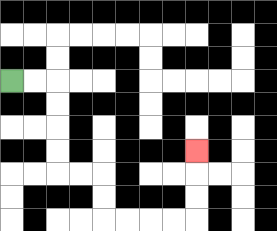{'start': '[0, 3]', 'end': '[8, 6]', 'path_directions': 'R,R,D,D,D,D,R,R,D,D,R,R,R,R,U,U,U', 'path_coordinates': '[[0, 3], [1, 3], [2, 3], [2, 4], [2, 5], [2, 6], [2, 7], [3, 7], [4, 7], [4, 8], [4, 9], [5, 9], [6, 9], [7, 9], [8, 9], [8, 8], [8, 7], [8, 6]]'}